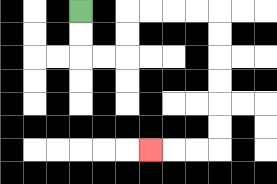{'start': '[3, 0]', 'end': '[6, 6]', 'path_directions': 'D,D,R,R,U,U,R,R,R,R,D,D,D,D,D,D,L,L,L', 'path_coordinates': '[[3, 0], [3, 1], [3, 2], [4, 2], [5, 2], [5, 1], [5, 0], [6, 0], [7, 0], [8, 0], [9, 0], [9, 1], [9, 2], [9, 3], [9, 4], [9, 5], [9, 6], [8, 6], [7, 6], [6, 6]]'}